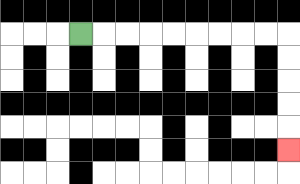{'start': '[3, 1]', 'end': '[12, 6]', 'path_directions': 'R,R,R,R,R,R,R,R,R,D,D,D,D,D', 'path_coordinates': '[[3, 1], [4, 1], [5, 1], [6, 1], [7, 1], [8, 1], [9, 1], [10, 1], [11, 1], [12, 1], [12, 2], [12, 3], [12, 4], [12, 5], [12, 6]]'}